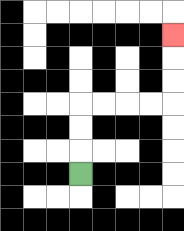{'start': '[3, 7]', 'end': '[7, 1]', 'path_directions': 'U,U,U,R,R,R,R,U,U,U', 'path_coordinates': '[[3, 7], [3, 6], [3, 5], [3, 4], [4, 4], [5, 4], [6, 4], [7, 4], [7, 3], [7, 2], [7, 1]]'}